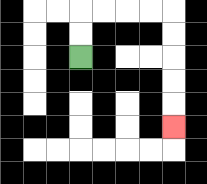{'start': '[3, 2]', 'end': '[7, 5]', 'path_directions': 'U,U,R,R,R,R,D,D,D,D,D', 'path_coordinates': '[[3, 2], [3, 1], [3, 0], [4, 0], [5, 0], [6, 0], [7, 0], [7, 1], [7, 2], [7, 3], [7, 4], [7, 5]]'}